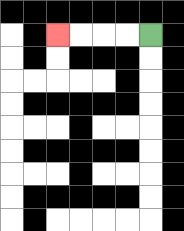{'start': '[6, 1]', 'end': '[2, 1]', 'path_directions': 'L,L,L,L', 'path_coordinates': '[[6, 1], [5, 1], [4, 1], [3, 1], [2, 1]]'}